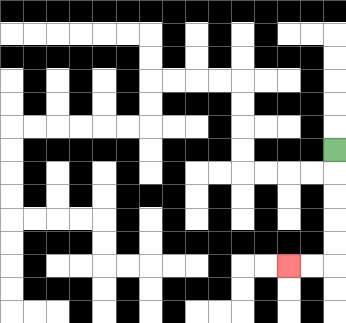{'start': '[14, 6]', 'end': '[12, 11]', 'path_directions': 'D,D,D,D,D,L,L', 'path_coordinates': '[[14, 6], [14, 7], [14, 8], [14, 9], [14, 10], [14, 11], [13, 11], [12, 11]]'}